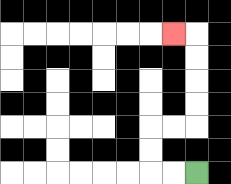{'start': '[8, 7]', 'end': '[7, 1]', 'path_directions': 'L,L,U,U,R,R,U,U,U,U,L', 'path_coordinates': '[[8, 7], [7, 7], [6, 7], [6, 6], [6, 5], [7, 5], [8, 5], [8, 4], [8, 3], [8, 2], [8, 1], [7, 1]]'}